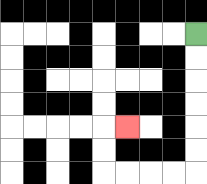{'start': '[8, 1]', 'end': '[5, 5]', 'path_directions': 'D,D,D,D,D,D,L,L,L,L,U,U,R', 'path_coordinates': '[[8, 1], [8, 2], [8, 3], [8, 4], [8, 5], [8, 6], [8, 7], [7, 7], [6, 7], [5, 7], [4, 7], [4, 6], [4, 5], [5, 5]]'}